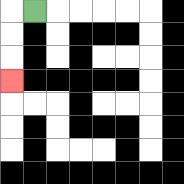{'start': '[1, 0]', 'end': '[0, 3]', 'path_directions': 'L,D,D,D', 'path_coordinates': '[[1, 0], [0, 0], [0, 1], [0, 2], [0, 3]]'}